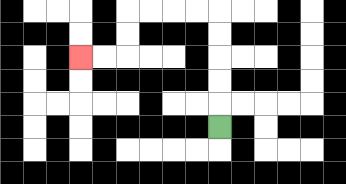{'start': '[9, 5]', 'end': '[3, 2]', 'path_directions': 'U,U,U,U,U,L,L,L,L,D,D,L,L', 'path_coordinates': '[[9, 5], [9, 4], [9, 3], [9, 2], [9, 1], [9, 0], [8, 0], [7, 0], [6, 0], [5, 0], [5, 1], [5, 2], [4, 2], [3, 2]]'}